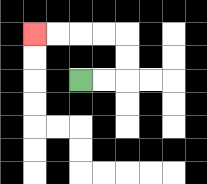{'start': '[3, 3]', 'end': '[1, 1]', 'path_directions': 'R,R,U,U,L,L,L,L', 'path_coordinates': '[[3, 3], [4, 3], [5, 3], [5, 2], [5, 1], [4, 1], [3, 1], [2, 1], [1, 1]]'}